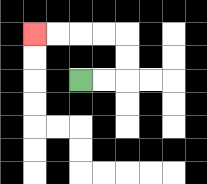{'start': '[3, 3]', 'end': '[1, 1]', 'path_directions': 'R,R,U,U,L,L,L,L', 'path_coordinates': '[[3, 3], [4, 3], [5, 3], [5, 2], [5, 1], [4, 1], [3, 1], [2, 1], [1, 1]]'}